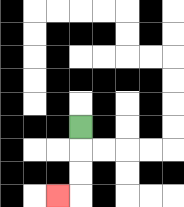{'start': '[3, 5]', 'end': '[2, 8]', 'path_directions': 'D,D,D,L', 'path_coordinates': '[[3, 5], [3, 6], [3, 7], [3, 8], [2, 8]]'}